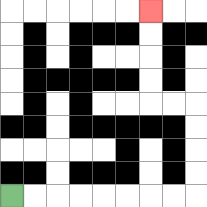{'start': '[0, 8]', 'end': '[6, 0]', 'path_directions': 'R,R,R,R,R,R,R,R,U,U,U,U,L,L,U,U,U,U', 'path_coordinates': '[[0, 8], [1, 8], [2, 8], [3, 8], [4, 8], [5, 8], [6, 8], [7, 8], [8, 8], [8, 7], [8, 6], [8, 5], [8, 4], [7, 4], [6, 4], [6, 3], [6, 2], [6, 1], [6, 0]]'}